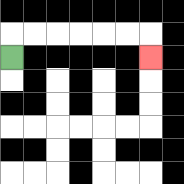{'start': '[0, 2]', 'end': '[6, 2]', 'path_directions': 'U,R,R,R,R,R,R,D', 'path_coordinates': '[[0, 2], [0, 1], [1, 1], [2, 1], [3, 1], [4, 1], [5, 1], [6, 1], [6, 2]]'}